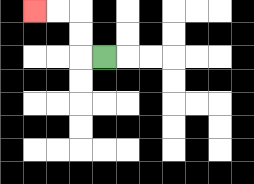{'start': '[4, 2]', 'end': '[1, 0]', 'path_directions': 'L,U,U,L,L', 'path_coordinates': '[[4, 2], [3, 2], [3, 1], [3, 0], [2, 0], [1, 0]]'}